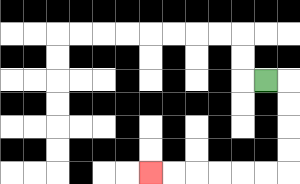{'start': '[11, 3]', 'end': '[6, 7]', 'path_directions': 'R,D,D,D,D,L,L,L,L,L,L', 'path_coordinates': '[[11, 3], [12, 3], [12, 4], [12, 5], [12, 6], [12, 7], [11, 7], [10, 7], [9, 7], [8, 7], [7, 7], [6, 7]]'}